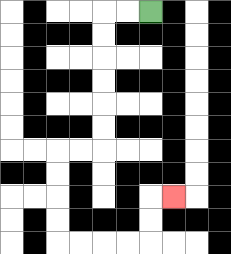{'start': '[6, 0]', 'end': '[7, 8]', 'path_directions': 'L,L,D,D,D,D,D,D,L,L,D,D,D,D,R,R,R,R,U,U,R', 'path_coordinates': '[[6, 0], [5, 0], [4, 0], [4, 1], [4, 2], [4, 3], [4, 4], [4, 5], [4, 6], [3, 6], [2, 6], [2, 7], [2, 8], [2, 9], [2, 10], [3, 10], [4, 10], [5, 10], [6, 10], [6, 9], [6, 8], [7, 8]]'}